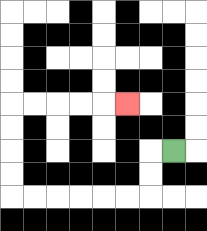{'start': '[7, 6]', 'end': '[5, 4]', 'path_directions': 'L,D,D,L,L,L,L,L,L,U,U,U,U,R,R,R,R,R', 'path_coordinates': '[[7, 6], [6, 6], [6, 7], [6, 8], [5, 8], [4, 8], [3, 8], [2, 8], [1, 8], [0, 8], [0, 7], [0, 6], [0, 5], [0, 4], [1, 4], [2, 4], [3, 4], [4, 4], [5, 4]]'}